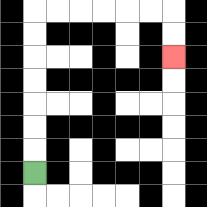{'start': '[1, 7]', 'end': '[7, 2]', 'path_directions': 'U,U,U,U,U,U,U,R,R,R,R,R,R,D,D', 'path_coordinates': '[[1, 7], [1, 6], [1, 5], [1, 4], [1, 3], [1, 2], [1, 1], [1, 0], [2, 0], [3, 0], [4, 0], [5, 0], [6, 0], [7, 0], [7, 1], [7, 2]]'}